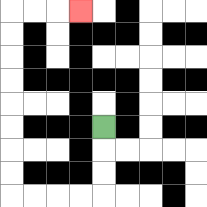{'start': '[4, 5]', 'end': '[3, 0]', 'path_directions': 'D,D,D,L,L,L,L,U,U,U,U,U,U,U,U,R,R,R', 'path_coordinates': '[[4, 5], [4, 6], [4, 7], [4, 8], [3, 8], [2, 8], [1, 8], [0, 8], [0, 7], [0, 6], [0, 5], [0, 4], [0, 3], [0, 2], [0, 1], [0, 0], [1, 0], [2, 0], [3, 0]]'}